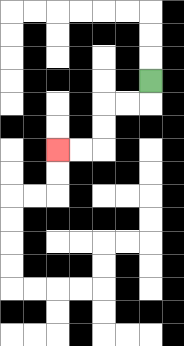{'start': '[6, 3]', 'end': '[2, 6]', 'path_directions': 'D,L,L,D,D,L,L', 'path_coordinates': '[[6, 3], [6, 4], [5, 4], [4, 4], [4, 5], [4, 6], [3, 6], [2, 6]]'}